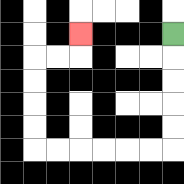{'start': '[7, 1]', 'end': '[3, 1]', 'path_directions': 'D,D,D,D,D,L,L,L,L,L,L,U,U,U,U,R,R,U', 'path_coordinates': '[[7, 1], [7, 2], [7, 3], [7, 4], [7, 5], [7, 6], [6, 6], [5, 6], [4, 6], [3, 6], [2, 6], [1, 6], [1, 5], [1, 4], [1, 3], [1, 2], [2, 2], [3, 2], [3, 1]]'}